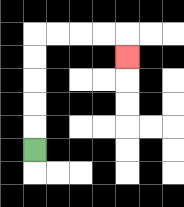{'start': '[1, 6]', 'end': '[5, 2]', 'path_directions': 'U,U,U,U,U,R,R,R,R,D', 'path_coordinates': '[[1, 6], [1, 5], [1, 4], [1, 3], [1, 2], [1, 1], [2, 1], [3, 1], [4, 1], [5, 1], [5, 2]]'}